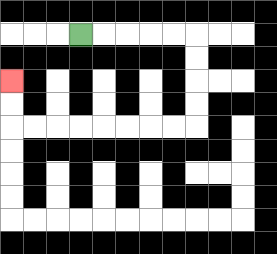{'start': '[3, 1]', 'end': '[0, 3]', 'path_directions': 'R,R,R,R,R,D,D,D,D,L,L,L,L,L,L,L,L,U,U', 'path_coordinates': '[[3, 1], [4, 1], [5, 1], [6, 1], [7, 1], [8, 1], [8, 2], [8, 3], [8, 4], [8, 5], [7, 5], [6, 5], [5, 5], [4, 5], [3, 5], [2, 5], [1, 5], [0, 5], [0, 4], [0, 3]]'}